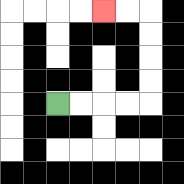{'start': '[2, 4]', 'end': '[4, 0]', 'path_directions': 'R,R,R,R,U,U,U,U,L,L', 'path_coordinates': '[[2, 4], [3, 4], [4, 4], [5, 4], [6, 4], [6, 3], [6, 2], [6, 1], [6, 0], [5, 0], [4, 0]]'}